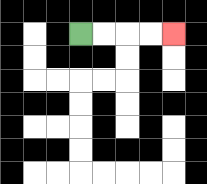{'start': '[3, 1]', 'end': '[7, 1]', 'path_directions': 'R,R,R,R', 'path_coordinates': '[[3, 1], [4, 1], [5, 1], [6, 1], [7, 1]]'}